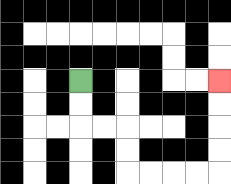{'start': '[3, 3]', 'end': '[9, 3]', 'path_directions': 'D,D,R,R,D,D,R,R,R,R,U,U,U,U', 'path_coordinates': '[[3, 3], [3, 4], [3, 5], [4, 5], [5, 5], [5, 6], [5, 7], [6, 7], [7, 7], [8, 7], [9, 7], [9, 6], [9, 5], [9, 4], [9, 3]]'}